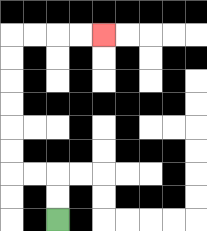{'start': '[2, 9]', 'end': '[4, 1]', 'path_directions': 'U,U,L,L,U,U,U,U,U,U,R,R,R,R', 'path_coordinates': '[[2, 9], [2, 8], [2, 7], [1, 7], [0, 7], [0, 6], [0, 5], [0, 4], [0, 3], [0, 2], [0, 1], [1, 1], [2, 1], [3, 1], [4, 1]]'}